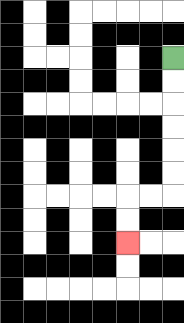{'start': '[7, 2]', 'end': '[5, 10]', 'path_directions': 'D,D,D,D,D,D,L,L,D,D', 'path_coordinates': '[[7, 2], [7, 3], [7, 4], [7, 5], [7, 6], [7, 7], [7, 8], [6, 8], [5, 8], [5, 9], [5, 10]]'}